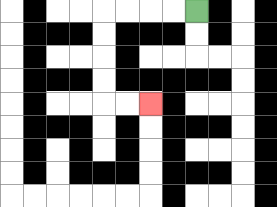{'start': '[8, 0]', 'end': '[6, 4]', 'path_directions': 'L,L,L,L,D,D,D,D,R,R', 'path_coordinates': '[[8, 0], [7, 0], [6, 0], [5, 0], [4, 0], [4, 1], [4, 2], [4, 3], [4, 4], [5, 4], [6, 4]]'}